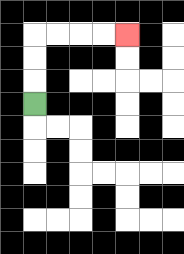{'start': '[1, 4]', 'end': '[5, 1]', 'path_directions': 'U,U,U,R,R,R,R', 'path_coordinates': '[[1, 4], [1, 3], [1, 2], [1, 1], [2, 1], [3, 1], [4, 1], [5, 1]]'}